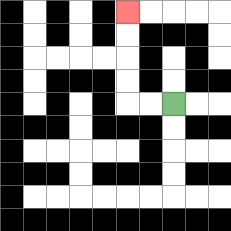{'start': '[7, 4]', 'end': '[5, 0]', 'path_directions': 'L,L,U,U,U,U', 'path_coordinates': '[[7, 4], [6, 4], [5, 4], [5, 3], [5, 2], [5, 1], [5, 0]]'}